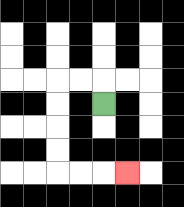{'start': '[4, 4]', 'end': '[5, 7]', 'path_directions': 'U,L,L,D,D,D,D,R,R,R', 'path_coordinates': '[[4, 4], [4, 3], [3, 3], [2, 3], [2, 4], [2, 5], [2, 6], [2, 7], [3, 7], [4, 7], [5, 7]]'}